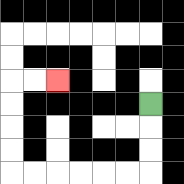{'start': '[6, 4]', 'end': '[2, 3]', 'path_directions': 'D,D,D,L,L,L,L,L,L,U,U,U,U,R,R', 'path_coordinates': '[[6, 4], [6, 5], [6, 6], [6, 7], [5, 7], [4, 7], [3, 7], [2, 7], [1, 7], [0, 7], [0, 6], [0, 5], [0, 4], [0, 3], [1, 3], [2, 3]]'}